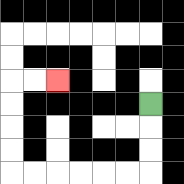{'start': '[6, 4]', 'end': '[2, 3]', 'path_directions': 'D,D,D,L,L,L,L,L,L,U,U,U,U,R,R', 'path_coordinates': '[[6, 4], [6, 5], [6, 6], [6, 7], [5, 7], [4, 7], [3, 7], [2, 7], [1, 7], [0, 7], [0, 6], [0, 5], [0, 4], [0, 3], [1, 3], [2, 3]]'}